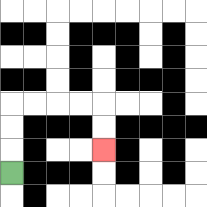{'start': '[0, 7]', 'end': '[4, 6]', 'path_directions': 'U,U,U,R,R,R,R,D,D', 'path_coordinates': '[[0, 7], [0, 6], [0, 5], [0, 4], [1, 4], [2, 4], [3, 4], [4, 4], [4, 5], [4, 6]]'}